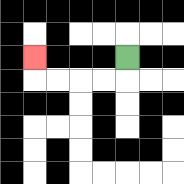{'start': '[5, 2]', 'end': '[1, 2]', 'path_directions': 'D,L,L,L,L,U', 'path_coordinates': '[[5, 2], [5, 3], [4, 3], [3, 3], [2, 3], [1, 3], [1, 2]]'}